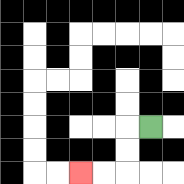{'start': '[6, 5]', 'end': '[3, 7]', 'path_directions': 'L,D,D,L,L', 'path_coordinates': '[[6, 5], [5, 5], [5, 6], [5, 7], [4, 7], [3, 7]]'}